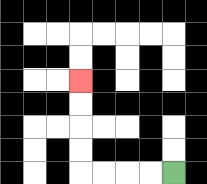{'start': '[7, 7]', 'end': '[3, 3]', 'path_directions': 'L,L,L,L,U,U,U,U', 'path_coordinates': '[[7, 7], [6, 7], [5, 7], [4, 7], [3, 7], [3, 6], [3, 5], [3, 4], [3, 3]]'}